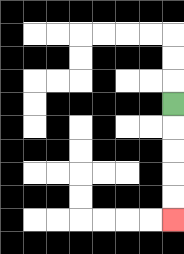{'start': '[7, 4]', 'end': '[7, 9]', 'path_directions': 'D,D,D,D,D', 'path_coordinates': '[[7, 4], [7, 5], [7, 6], [7, 7], [7, 8], [7, 9]]'}